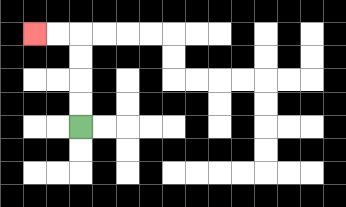{'start': '[3, 5]', 'end': '[1, 1]', 'path_directions': 'U,U,U,U,L,L', 'path_coordinates': '[[3, 5], [3, 4], [3, 3], [3, 2], [3, 1], [2, 1], [1, 1]]'}